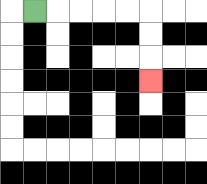{'start': '[1, 0]', 'end': '[6, 3]', 'path_directions': 'R,R,R,R,R,D,D,D', 'path_coordinates': '[[1, 0], [2, 0], [3, 0], [4, 0], [5, 0], [6, 0], [6, 1], [6, 2], [6, 3]]'}